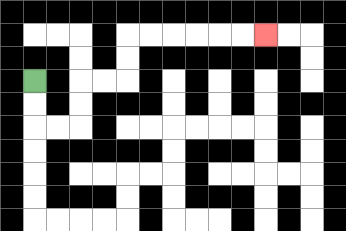{'start': '[1, 3]', 'end': '[11, 1]', 'path_directions': 'D,D,R,R,U,U,R,R,U,U,R,R,R,R,R,R', 'path_coordinates': '[[1, 3], [1, 4], [1, 5], [2, 5], [3, 5], [3, 4], [3, 3], [4, 3], [5, 3], [5, 2], [5, 1], [6, 1], [7, 1], [8, 1], [9, 1], [10, 1], [11, 1]]'}